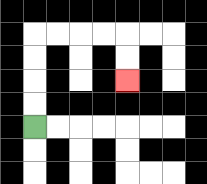{'start': '[1, 5]', 'end': '[5, 3]', 'path_directions': 'U,U,U,U,R,R,R,R,D,D', 'path_coordinates': '[[1, 5], [1, 4], [1, 3], [1, 2], [1, 1], [2, 1], [3, 1], [4, 1], [5, 1], [5, 2], [5, 3]]'}